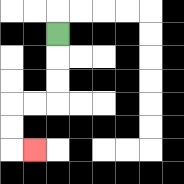{'start': '[2, 1]', 'end': '[1, 6]', 'path_directions': 'D,D,D,L,L,D,D,R', 'path_coordinates': '[[2, 1], [2, 2], [2, 3], [2, 4], [1, 4], [0, 4], [0, 5], [0, 6], [1, 6]]'}